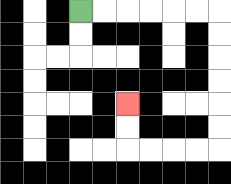{'start': '[3, 0]', 'end': '[5, 4]', 'path_directions': 'R,R,R,R,R,R,D,D,D,D,D,D,L,L,L,L,U,U', 'path_coordinates': '[[3, 0], [4, 0], [5, 0], [6, 0], [7, 0], [8, 0], [9, 0], [9, 1], [9, 2], [9, 3], [9, 4], [9, 5], [9, 6], [8, 6], [7, 6], [6, 6], [5, 6], [5, 5], [5, 4]]'}